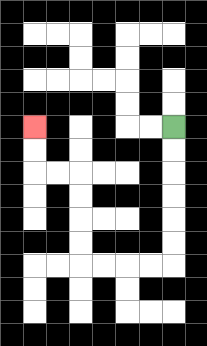{'start': '[7, 5]', 'end': '[1, 5]', 'path_directions': 'D,D,D,D,D,D,L,L,L,L,U,U,U,U,L,L,U,U', 'path_coordinates': '[[7, 5], [7, 6], [7, 7], [7, 8], [7, 9], [7, 10], [7, 11], [6, 11], [5, 11], [4, 11], [3, 11], [3, 10], [3, 9], [3, 8], [3, 7], [2, 7], [1, 7], [1, 6], [1, 5]]'}